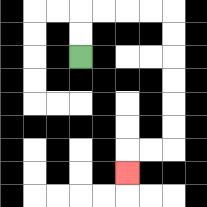{'start': '[3, 2]', 'end': '[5, 7]', 'path_directions': 'U,U,R,R,R,R,D,D,D,D,D,D,L,L,D', 'path_coordinates': '[[3, 2], [3, 1], [3, 0], [4, 0], [5, 0], [6, 0], [7, 0], [7, 1], [7, 2], [7, 3], [7, 4], [7, 5], [7, 6], [6, 6], [5, 6], [5, 7]]'}